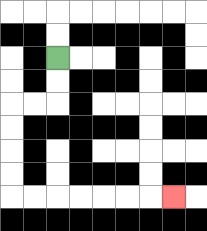{'start': '[2, 2]', 'end': '[7, 8]', 'path_directions': 'D,D,L,L,D,D,D,D,R,R,R,R,R,R,R', 'path_coordinates': '[[2, 2], [2, 3], [2, 4], [1, 4], [0, 4], [0, 5], [0, 6], [0, 7], [0, 8], [1, 8], [2, 8], [3, 8], [4, 8], [5, 8], [6, 8], [7, 8]]'}